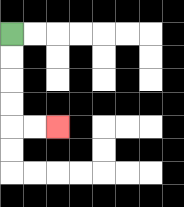{'start': '[0, 1]', 'end': '[2, 5]', 'path_directions': 'D,D,D,D,R,R', 'path_coordinates': '[[0, 1], [0, 2], [0, 3], [0, 4], [0, 5], [1, 5], [2, 5]]'}